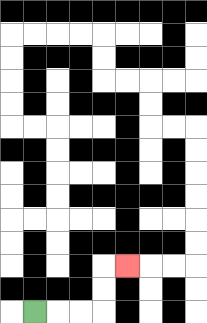{'start': '[1, 13]', 'end': '[5, 11]', 'path_directions': 'R,R,R,U,U,R', 'path_coordinates': '[[1, 13], [2, 13], [3, 13], [4, 13], [4, 12], [4, 11], [5, 11]]'}